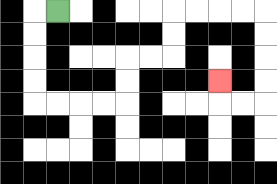{'start': '[2, 0]', 'end': '[9, 3]', 'path_directions': 'L,D,D,D,D,R,R,R,R,U,U,R,R,U,U,R,R,R,R,D,D,D,D,L,L,U', 'path_coordinates': '[[2, 0], [1, 0], [1, 1], [1, 2], [1, 3], [1, 4], [2, 4], [3, 4], [4, 4], [5, 4], [5, 3], [5, 2], [6, 2], [7, 2], [7, 1], [7, 0], [8, 0], [9, 0], [10, 0], [11, 0], [11, 1], [11, 2], [11, 3], [11, 4], [10, 4], [9, 4], [9, 3]]'}